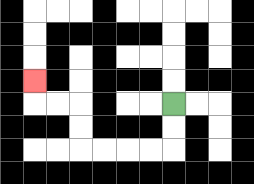{'start': '[7, 4]', 'end': '[1, 3]', 'path_directions': 'D,D,L,L,L,L,U,U,L,L,U', 'path_coordinates': '[[7, 4], [7, 5], [7, 6], [6, 6], [5, 6], [4, 6], [3, 6], [3, 5], [3, 4], [2, 4], [1, 4], [1, 3]]'}